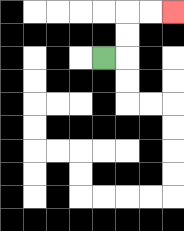{'start': '[4, 2]', 'end': '[7, 0]', 'path_directions': 'R,U,U,R,R', 'path_coordinates': '[[4, 2], [5, 2], [5, 1], [5, 0], [6, 0], [7, 0]]'}